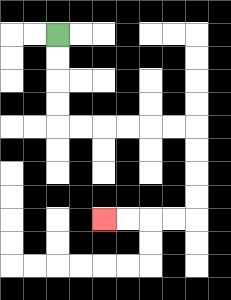{'start': '[2, 1]', 'end': '[4, 9]', 'path_directions': 'D,D,D,D,R,R,R,R,R,R,D,D,D,D,L,L,L,L', 'path_coordinates': '[[2, 1], [2, 2], [2, 3], [2, 4], [2, 5], [3, 5], [4, 5], [5, 5], [6, 5], [7, 5], [8, 5], [8, 6], [8, 7], [8, 8], [8, 9], [7, 9], [6, 9], [5, 9], [4, 9]]'}